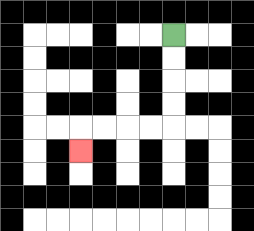{'start': '[7, 1]', 'end': '[3, 6]', 'path_directions': 'D,D,D,D,L,L,L,L,D', 'path_coordinates': '[[7, 1], [7, 2], [7, 3], [7, 4], [7, 5], [6, 5], [5, 5], [4, 5], [3, 5], [3, 6]]'}